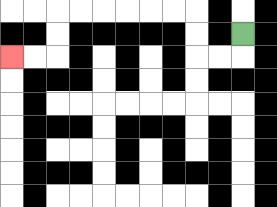{'start': '[10, 1]', 'end': '[0, 2]', 'path_directions': 'D,L,L,U,U,L,L,L,L,L,L,D,D,L,L', 'path_coordinates': '[[10, 1], [10, 2], [9, 2], [8, 2], [8, 1], [8, 0], [7, 0], [6, 0], [5, 0], [4, 0], [3, 0], [2, 0], [2, 1], [2, 2], [1, 2], [0, 2]]'}